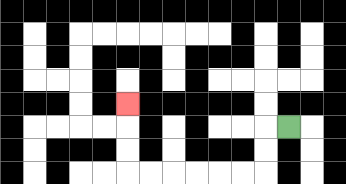{'start': '[12, 5]', 'end': '[5, 4]', 'path_directions': 'L,D,D,L,L,L,L,L,L,U,U,U', 'path_coordinates': '[[12, 5], [11, 5], [11, 6], [11, 7], [10, 7], [9, 7], [8, 7], [7, 7], [6, 7], [5, 7], [5, 6], [5, 5], [5, 4]]'}